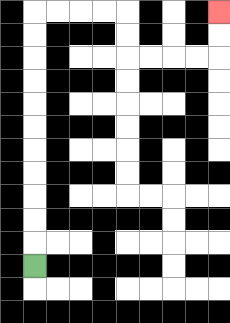{'start': '[1, 11]', 'end': '[9, 0]', 'path_directions': 'U,U,U,U,U,U,U,U,U,U,U,R,R,R,R,D,D,R,R,R,R,U,U', 'path_coordinates': '[[1, 11], [1, 10], [1, 9], [1, 8], [1, 7], [1, 6], [1, 5], [1, 4], [1, 3], [1, 2], [1, 1], [1, 0], [2, 0], [3, 0], [4, 0], [5, 0], [5, 1], [5, 2], [6, 2], [7, 2], [8, 2], [9, 2], [9, 1], [9, 0]]'}